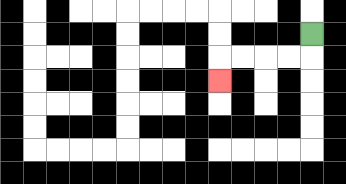{'start': '[13, 1]', 'end': '[9, 3]', 'path_directions': 'D,L,L,L,L,D', 'path_coordinates': '[[13, 1], [13, 2], [12, 2], [11, 2], [10, 2], [9, 2], [9, 3]]'}